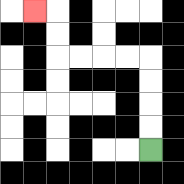{'start': '[6, 6]', 'end': '[1, 0]', 'path_directions': 'U,U,U,U,L,L,L,L,U,U,L', 'path_coordinates': '[[6, 6], [6, 5], [6, 4], [6, 3], [6, 2], [5, 2], [4, 2], [3, 2], [2, 2], [2, 1], [2, 0], [1, 0]]'}